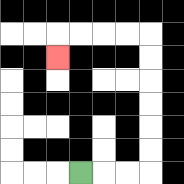{'start': '[3, 7]', 'end': '[2, 2]', 'path_directions': 'R,R,R,U,U,U,U,U,U,L,L,L,L,D', 'path_coordinates': '[[3, 7], [4, 7], [5, 7], [6, 7], [6, 6], [6, 5], [6, 4], [6, 3], [6, 2], [6, 1], [5, 1], [4, 1], [3, 1], [2, 1], [2, 2]]'}